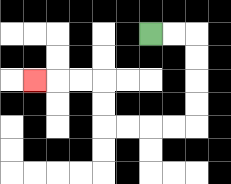{'start': '[6, 1]', 'end': '[1, 3]', 'path_directions': 'R,R,D,D,D,D,L,L,L,L,U,U,L,L,L', 'path_coordinates': '[[6, 1], [7, 1], [8, 1], [8, 2], [8, 3], [8, 4], [8, 5], [7, 5], [6, 5], [5, 5], [4, 5], [4, 4], [4, 3], [3, 3], [2, 3], [1, 3]]'}